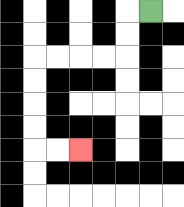{'start': '[6, 0]', 'end': '[3, 6]', 'path_directions': 'L,D,D,L,L,L,L,D,D,D,D,R,R', 'path_coordinates': '[[6, 0], [5, 0], [5, 1], [5, 2], [4, 2], [3, 2], [2, 2], [1, 2], [1, 3], [1, 4], [1, 5], [1, 6], [2, 6], [3, 6]]'}